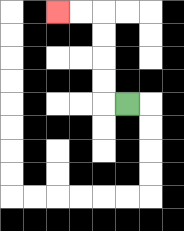{'start': '[5, 4]', 'end': '[2, 0]', 'path_directions': 'L,U,U,U,U,L,L', 'path_coordinates': '[[5, 4], [4, 4], [4, 3], [4, 2], [4, 1], [4, 0], [3, 0], [2, 0]]'}